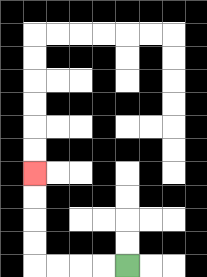{'start': '[5, 11]', 'end': '[1, 7]', 'path_directions': 'L,L,L,L,U,U,U,U', 'path_coordinates': '[[5, 11], [4, 11], [3, 11], [2, 11], [1, 11], [1, 10], [1, 9], [1, 8], [1, 7]]'}